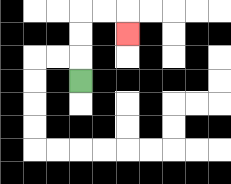{'start': '[3, 3]', 'end': '[5, 1]', 'path_directions': 'U,U,U,R,R,D', 'path_coordinates': '[[3, 3], [3, 2], [3, 1], [3, 0], [4, 0], [5, 0], [5, 1]]'}